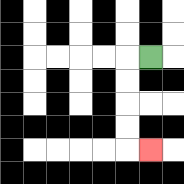{'start': '[6, 2]', 'end': '[6, 6]', 'path_directions': 'L,D,D,D,D,R', 'path_coordinates': '[[6, 2], [5, 2], [5, 3], [5, 4], [5, 5], [5, 6], [6, 6]]'}